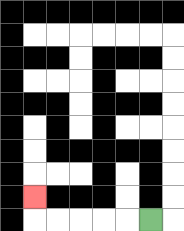{'start': '[6, 9]', 'end': '[1, 8]', 'path_directions': 'L,L,L,L,L,U', 'path_coordinates': '[[6, 9], [5, 9], [4, 9], [3, 9], [2, 9], [1, 9], [1, 8]]'}